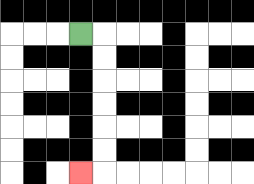{'start': '[3, 1]', 'end': '[3, 7]', 'path_directions': 'R,D,D,D,D,D,D,L', 'path_coordinates': '[[3, 1], [4, 1], [4, 2], [4, 3], [4, 4], [4, 5], [4, 6], [4, 7], [3, 7]]'}